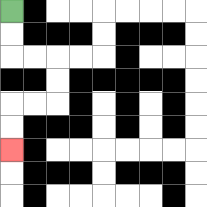{'start': '[0, 0]', 'end': '[0, 6]', 'path_directions': 'D,D,R,R,D,D,L,L,D,D', 'path_coordinates': '[[0, 0], [0, 1], [0, 2], [1, 2], [2, 2], [2, 3], [2, 4], [1, 4], [0, 4], [0, 5], [0, 6]]'}